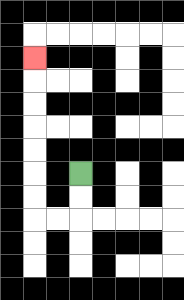{'start': '[3, 7]', 'end': '[1, 2]', 'path_directions': 'D,D,L,L,U,U,U,U,U,U,U', 'path_coordinates': '[[3, 7], [3, 8], [3, 9], [2, 9], [1, 9], [1, 8], [1, 7], [1, 6], [1, 5], [1, 4], [1, 3], [1, 2]]'}